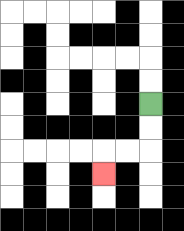{'start': '[6, 4]', 'end': '[4, 7]', 'path_directions': 'D,D,L,L,D', 'path_coordinates': '[[6, 4], [6, 5], [6, 6], [5, 6], [4, 6], [4, 7]]'}